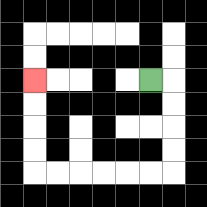{'start': '[6, 3]', 'end': '[1, 3]', 'path_directions': 'R,D,D,D,D,L,L,L,L,L,L,U,U,U,U', 'path_coordinates': '[[6, 3], [7, 3], [7, 4], [7, 5], [7, 6], [7, 7], [6, 7], [5, 7], [4, 7], [3, 7], [2, 7], [1, 7], [1, 6], [1, 5], [1, 4], [1, 3]]'}